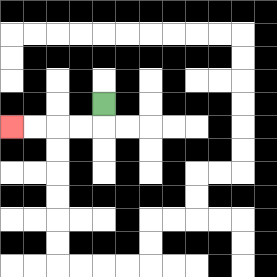{'start': '[4, 4]', 'end': '[0, 5]', 'path_directions': 'D,L,L,L,L', 'path_coordinates': '[[4, 4], [4, 5], [3, 5], [2, 5], [1, 5], [0, 5]]'}